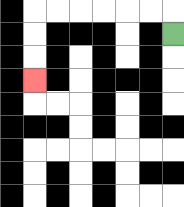{'start': '[7, 1]', 'end': '[1, 3]', 'path_directions': 'U,L,L,L,L,L,L,D,D,D', 'path_coordinates': '[[7, 1], [7, 0], [6, 0], [5, 0], [4, 0], [3, 0], [2, 0], [1, 0], [1, 1], [1, 2], [1, 3]]'}